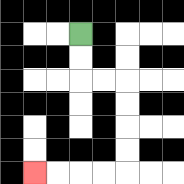{'start': '[3, 1]', 'end': '[1, 7]', 'path_directions': 'D,D,R,R,D,D,D,D,L,L,L,L', 'path_coordinates': '[[3, 1], [3, 2], [3, 3], [4, 3], [5, 3], [5, 4], [5, 5], [5, 6], [5, 7], [4, 7], [3, 7], [2, 7], [1, 7]]'}